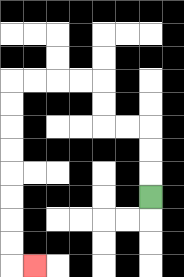{'start': '[6, 8]', 'end': '[1, 11]', 'path_directions': 'U,U,U,L,L,U,U,L,L,L,L,D,D,D,D,D,D,D,D,R', 'path_coordinates': '[[6, 8], [6, 7], [6, 6], [6, 5], [5, 5], [4, 5], [4, 4], [4, 3], [3, 3], [2, 3], [1, 3], [0, 3], [0, 4], [0, 5], [0, 6], [0, 7], [0, 8], [0, 9], [0, 10], [0, 11], [1, 11]]'}